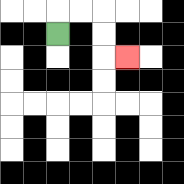{'start': '[2, 1]', 'end': '[5, 2]', 'path_directions': 'U,R,R,D,D,R', 'path_coordinates': '[[2, 1], [2, 0], [3, 0], [4, 0], [4, 1], [4, 2], [5, 2]]'}